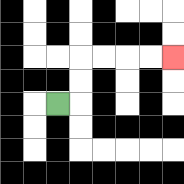{'start': '[2, 4]', 'end': '[7, 2]', 'path_directions': 'R,U,U,R,R,R,R', 'path_coordinates': '[[2, 4], [3, 4], [3, 3], [3, 2], [4, 2], [5, 2], [6, 2], [7, 2]]'}